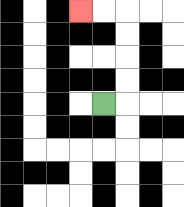{'start': '[4, 4]', 'end': '[3, 0]', 'path_directions': 'R,U,U,U,U,L,L', 'path_coordinates': '[[4, 4], [5, 4], [5, 3], [5, 2], [5, 1], [5, 0], [4, 0], [3, 0]]'}